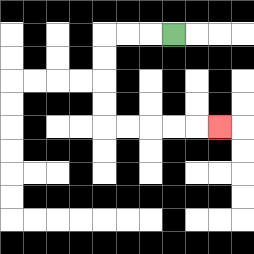{'start': '[7, 1]', 'end': '[9, 5]', 'path_directions': 'L,L,L,D,D,D,D,R,R,R,R,R', 'path_coordinates': '[[7, 1], [6, 1], [5, 1], [4, 1], [4, 2], [4, 3], [4, 4], [4, 5], [5, 5], [6, 5], [7, 5], [8, 5], [9, 5]]'}